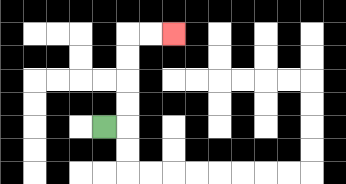{'start': '[4, 5]', 'end': '[7, 1]', 'path_directions': 'R,U,U,U,U,R,R', 'path_coordinates': '[[4, 5], [5, 5], [5, 4], [5, 3], [5, 2], [5, 1], [6, 1], [7, 1]]'}